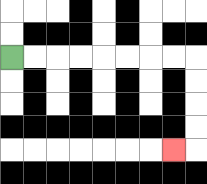{'start': '[0, 2]', 'end': '[7, 6]', 'path_directions': 'R,R,R,R,R,R,R,R,D,D,D,D,L', 'path_coordinates': '[[0, 2], [1, 2], [2, 2], [3, 2], [4, 2], [5, 2], [6, 2], [7, 2], [8, 2], [8, 3], [8, 4], [8, 5], [8, 6], [7, 6]]'}